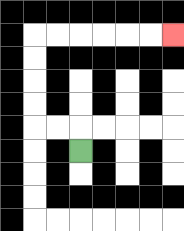{'start': '[3, 6]', 'end': '[7, 1]', 'path_directions': 'U,L,L,U,U,U,U,R,R,R,R,R,R', 'path_coordinates': '[[3, 6], [3, 5], [2, 5], [1, 5], [1, 4], [1, 3], [1, 2], [1, 1], [2, 1], [3, 1], [4, 1], [5, 1], [6, 1], [7, 1]]'}